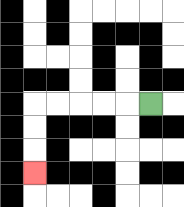{'start': '[6, 4]', 'end': '[1, 7]', 'path_directions': 'L,L,L,L,L,D,D,D', 'path_coordinates': '[[6, 4], [5, 4], [4, 4], [3, 4], [2, 4], [1, 4], [1, 5], [1, 6], [1, 7]]'}